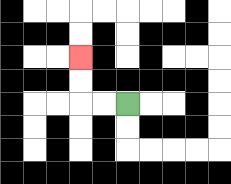{'start': '[5, 4]', 'end': '[3, 2]', 'path_directions': 'L,L,U,U', 'path_coordinates': '[[5, 4], [4, 4], [3, 4], [3, 3], [3, 2]]'}